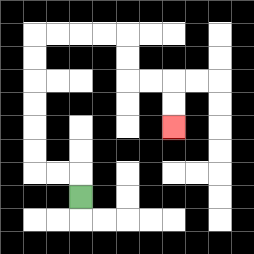{'start': '[3, 8]', 'end': '[7, 5]', 'path_directions': 'U,L,L,U,U,U,U,U,U,R,R,R,R,D,D,R,R,D,D', 'path_coordinates': '[[3, 8], [3, 7], [2, 7], [1, 7], [1, 6], [1, 5], [1, 4], [1, 3], [1, 2], [1, 1], [2, 1], [3, 1], [4, 1], [5, 1], [5, 2], [5, 3], [6, 3], [7, 3], [7, 4], [7, 5]]'}